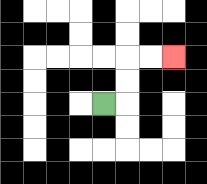{'start': '[4, 4]', 'end': '[7, 2]', 'path_directions': 'R,U,U,R,R', 'path_coordinates': '[[4, 4], [5, 4], [5, 3], [5, 2], [6, 2], [7, 2]]'}